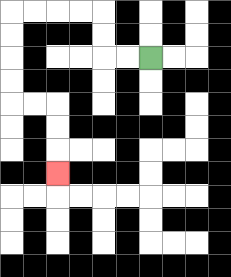{'start': '[6, 2]', 'end': '[2, 7]', 'path_directions': 'L,L,U,U,L,L,L,L,D,D,D,D,R,R,D,D,D', 'path_coordinates': '[[6, 2], [5, 2], [4, 2], [4, 1], [4, 0], [3, 0], [2, 0], [1, 0], [0, 0], [0, 1], [0, 2], [0, 3], [0, 4], [1, 4], [2, 4], [2, 5], [2, 6], [2, 7]]'}